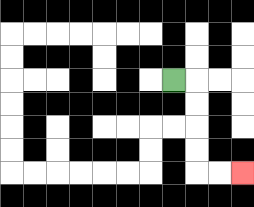{'start': '[7, 3]', 'end': '[10, 7]', 'path_directions': 'R,D,D,D,D,R,R', 'path_coordinates': '[[7, 3], [8, 3], [8, 4], [8, 5], [8, 6], [8, 7], [9, 7], [10, 7]]'}